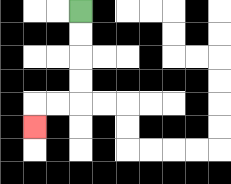{'start': '[3, 0]', 'end': '[1, 5]', 'path_directions': 'D,D,D,D,L,L,D', 'path_coordinates': '[[3, 0], [3, 1], [3, 2], [3, 3], [3, 4], [2, 4], [1, 4], [1, 5]]'}